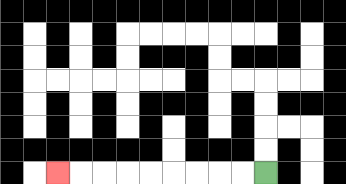{'start': '[11, 7]', 'end': '[2, 7]', 'path_directions': 'L,L,L,L,L,L,L,L,L', 'path_coordinates': '[[11, 7], [10, 7], [9, 7], [8, 7], [7, 7], [6, 7], [5, 7], [4, 7], [3, 7], [2, 7]]'}